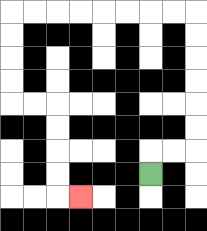{'start': '[6, 7]', 'end': '[3, 8]', 'path_directions': 'U,R,R,U,U,U,U,U,U,L,L,L,L,L,L,L,L,D,D,D,D,R,R,D,D,D,D,R', 'path_coordinates': '[[6, 7], [6, 6], [7, 6], [8, 6], [8, 5], [8, 4], [8, 3], [8, 2], [8, 1], [8, 0], [7, 0], [6, 0], [5, 0], [4, 0], [3, 0], [2, 0], [1, 0], [0, 0], [0, 1], [0, 2], [0, 3], [0, 4], [1, 4], [2, 4], [2, 5], [2, 6], [2, 7], [2, 8], [3, 8]]'}